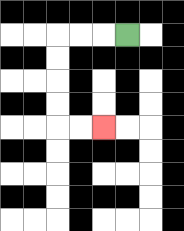{'start': '[5, 1]', 'end': '[4, 5]', 'path_directions': 'L,L,L,D,D,D,D,R,R', 'path_coordinates': '[[5, 1], [4, 1], [3, 1], [2, 1], [2, 2], [2, 3], [2, 4], [2, 5], [3, 5], [4, 5]]'}